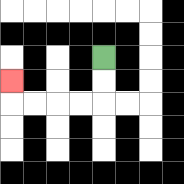{'start': '[4, 2]', 'end': '[0, 3]', 'path_directions': 'D,D,L,L,L,L,U', 'path_coordinates': '[[4, 2], [4, 3], [4, 4], [3, 4], [2, 4], [1, 4], [0, 4], [0, 3]]'}